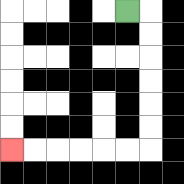{'start': '[5, 0]', 'end': '[0, 6]', 'path_directions': 'R,D,D,D,D,D,D,L,L,L,L,L,L', 'path_coordinates': '[[5, 0], [6, 0], [6, 1], [6, 2], [6, 3], [6, 4], [6, 5], [6, 6], [5, 6], [4, 6], [3, 6], [2, 6], [1, 6], [0, 6]]'}